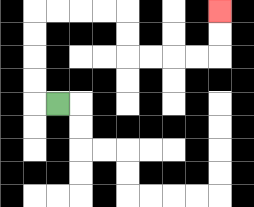{'start': '[2, 4]', 'end': '[9, 0]', 'path_directions': 'L,U,U,U,U,R,R,R,R,D,D,R,R,R,R,U,U', 'path_coordinates': '[[2, 4], [1, 4], [1, 3], [1, 2], [1, 1], [1, 0], [2, 0], [3, 0], [4, 0], [5, 0], [5, 1], [5, 2], [6, 2], [7, 2], [8, 2], [9, 2], [9, 1], [9, 0]]'}